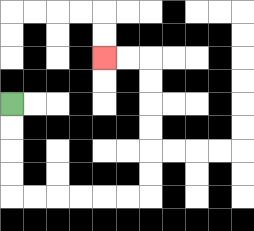{'start': '[0, 4]', 'end': '[4, 2]', 'path_directions': 'D,D,D,D,R,R,R,R,R,R,U,U,U,U,U,U,L,L', 'path_coordinates': '[[0, 4], [0, 5], [0, 6], [0, 7], [0, 8], [1, 8], [2, 8], [3, 8], [4, 8], [5, 8], [6, 8], [6, 7], [6, 6], [6, 5], [6, 4], [6, 3], [6, 2], [5, 2], [4, 2]]'}